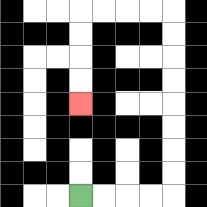{'start': '[3, 8]', 'end': '[3, 4]', 'path_directions': 'R,R,R,R,U,U,U,U,U,U,U,U,L,L,L,L,D,D,D,D', 'path_coordinates': '[[3, 8], [4, 8], [5, 8], [6, 8], [7, 8], [7, 7], [7, 6], [7, 5], [7, 4], [7, 3], [7, 2], [7, 1], [7, 0], [6, 0], [5, 0], [4, 0], [3, 0], [3, 1], [3, 2], [3, 3], [3, 4]]'}